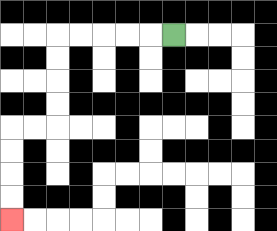{'start': '[7, 1]', 'end': '[0, 9]', 'path_directions': 'L,L,L,L,L,D,D,D,D,L,L,D,D,D,D', 'path_coordinates': '[[7, 1], [6, 1], [5, 1], [4, 1], [3, 1], [2, 1], [2, 2], [2, 3], [2, 4], [2, 5], [1, 5], [0, 5], [0, 6], [0, 7], [0, 8], [0, 9]]'}